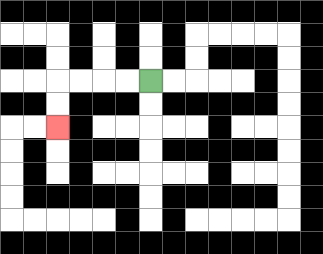{'start': '[6, 3]', 'end': '[2, 5]', 'path_directions': 'L,L,L,L,D,D', 'path_coordinates': '[[6, 3], [5, 3], [4, 3], [3, 3], [2, 3], [2, 4], [2, 5]]'}